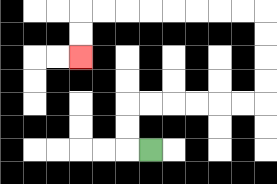{'start': '[6, 6]', 'end': '[3, 2]', 'path_directions': 'L,U,U,R,R,R,R,R,R,U,U,U,U,L,L,L,L,L,L,L,L,D,D', 'path_coordinates': '[[6, 6], [5, 6], [5, 5], [5, 4], [6, 4], [7, 4], [8, 4], [9, 4], [10, 4], [11, 4], [11, 3], [11, 2], [11, 1], [11, 0], [10, 0], [9, 0], [8, 0], [7, 0], [6, 0], [5, 0], [4, 0], [3, 0], [3, 1], [3, 2]]'}